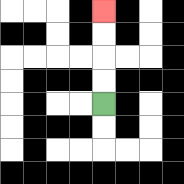{'start': '[4, 4]', 'end': '[4, 0]', 'path_directions': 'U,U,U,U', 'path_coordinates': '[[4, 4], [4, 3], [4, 2], [4, 1], [4, 0]]'}